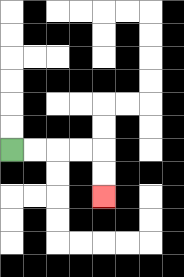{'start': '[0, 6]', 'end': '[4, 8]', 'path_directions': 'R,R,R,R,D,D', 'path_coordinates': '[[0, 6], [1, 6], [2, 6], [3, 6], [4, 6], [4, 7], [4, 8]]'}